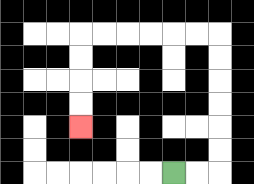{'start': '[7, 7]', 'end': '[3, 5]', 'path_directions': 'R,R,U,U,U,U,U,U,L,L,L,L,L,L,D,D,D,D', 'path_coordinates': '[[7, 7], [8, 7], [9, 7], [9, 6], [9, 5], [9, 4], [9, 3], [9, 2], [9, 1], [8, 1], [7, 1], [6, 1], [5, 1], [4, 1], [3, 1], [3, 2], [3, 3], [3, 4], [3, 5]]'}